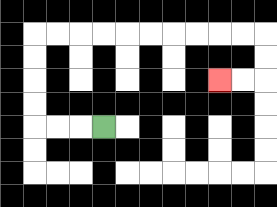{'start': '[4, 5]', 'end': '[9, 3]', 'path_directions': 'L,L,L,U,U,U,U,R,R,R,R,R,R,R,R,R,R,D,D,L,L', 'path_coordinates': '[[4, 5], [3, 5], [2, 5], [1, 5], [1, 4], [1, 3], [1, 2], [1, 1], [2, 1], [3, 1], [4, 1], [5, 1], [6, 1], [7, 1], [8, 1], [9, 1], [10, 1], [11, 1], [11, 2], [11, 3], [10, 3], [9, 3]]'}